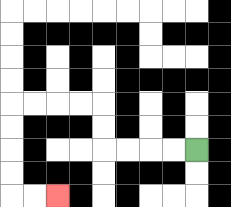{'start': '[8, 6]', 'end': '[2, 8]', 'path_directions': 'L,L,L,L,U,U,L,L,L,L,D,D,D,D,R,R', 'path_coordinates': '[[8, 6], [7, 6], [6, 6], [5, 6], [4, 6], [4, 5], [4, 4], [3, 4], [2, 4], [1, 4], [0, 4], [0, 5], [0, 6], [0, 7], [0, 8], [1, 8], [2, 8]]'}